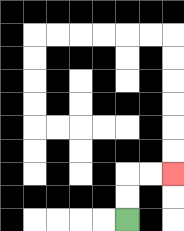{'start': '[5, 9]', 'end': '[7, 7]', 'path_directions': 'U,U,R,R', 'path_coordinates': '[[5, 9], [5, 8], [5, 7], [6, 7], [7, 7]]'}